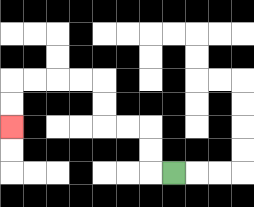{'start': '[7, 7]', 'end': '[0, 5]', 'path_directions': 'L,U,U,L,L,U,U,L,L,L,L,D,D', 'path_coordinates': '[[7, 7], [6, 7], [6, 6], [6, 5], [5, 5], [4, 5], [4, 4], [4, 3], [3, 3], [2, 3], [1, 3], [0, 3], [0, 4], [0, 5]]'}